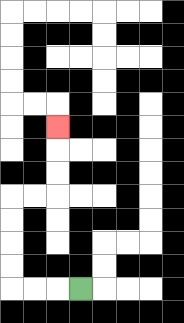{'start': '[3, 12]', 'end': '[2, 5]', 'path_directions': 'L,L,L,U,U,U,U,R,R,U,U,U', 'path_coordinates': '[[3, 12], [2, 12], [1, 12], [0, 12], [0, 11], [0, 10], [0, 9], [0, 8], [1, 8], [2, 8], [2, 7], [2, 6], [2, 5]]'}